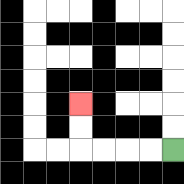{'start': '[7, 6]', 'end': '[3, 4]', 'path_directions': 'L,L,L,L,U,U', 'path_coordinates': '[[7, 6], [6, 6], [5, 6], [4, 6], [3, 6], [3, 5], [3, 4]]'}